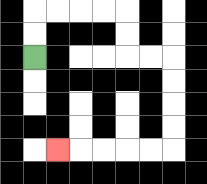{'start': '[1, 2]', 'end': '[2, 6]', 'path_directions': 'U,U,R,R,R,R,D,D,R,R,D,D,D,D,L,L,L,L,L', 'path_coordinates': '[[1, 2], [1, 1], [1, 0], [2, 0], [3, 0], [4, 0], [5, 0], [5, 1], [5, 2], [6, 2], [7, 2], [7, 3], [7, 4], [7, 5], [7, 6], [6, 6], [5, 6], [4, 6], [3, 6], [2, 6]]'}